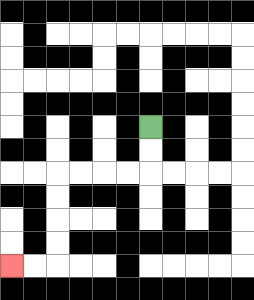{'start': '[6, 5]', 'end': '[0, 11]', 'path_directions': 'D,D,L,L,L,L,D,D,D,D,L,L', 'path_coordinates': '[[6, 5], [6, 6], [6, 7], [5, 7], [4, 7], [3, 7], [2, 7], [2, 8], [2, 9], [2, 10], [2, 11], [1, 11], [0, 11]]'}